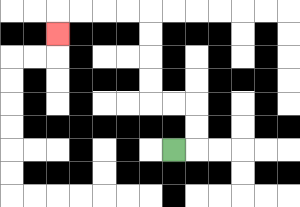{'start': '[7, 6]', 'end': '[2, 1]', 'path_directions': 'R,U,U,L,L,U,U,U,U,L,L,L,L,D', 'path_coordinates': '[[7, 6], [8, 6], [8, 5], [8, 4], [7, 4], [6, 4], [6, 3], [6, 2], [6, 1], [6, 0], [5, 0], [4, 0], [3, 0], [2, 0], [2, 1]]'}